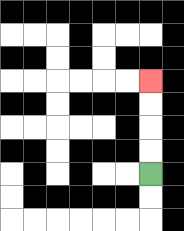{'start': '[6, 7]', 'end': '[6, 3]', 'path_directions': 'U,U,U,U', 'path_coordinates': '[[6, 7], [6, 6], [6, 5], [6, 4], [6, 3]]'}